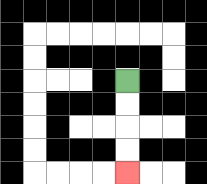{'start': '[5, 3]', 'end': '[5, 7]', 'path_directions': 'D,D,D,D', 'path_coordinates': '[[5, 3], [5, 4], [5, 5], [5, 6], [5, 7]]'}